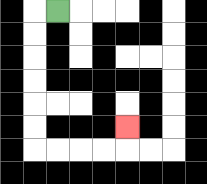{'start': '[2, 0]', 'end': '[5, 5]', 'path_directions': 'L,D,D,D,D,D,D,R,R,R,R,U', 'path_coordinates': '[[2, 0], [1, 0], [1, 1], [1, 2], [1, 3], [1, 4], [1, 5], [1, 6], [2, 6], [3, 6], [4, 6], [5, 6], [5, 5]]'}